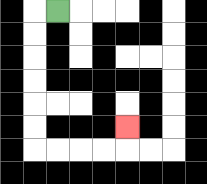{'start': '[2, 0]', 'end': '[5, 5]', 'path_directions': 'L,D,D,D,D,D,D,R,R,R,R,U', 'path_coordinates': '[[2, 0], [1, 0], [1, 1], [1, 2], [1, 3], [1, 4], [1, 5], [1, 6], [2, 6], [3, 6], [4, 6], [5, 6], [5, 5]]'}